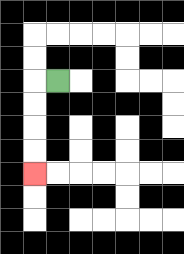{'start': '[2, 3]', 'end': '[1, 7]', 'path_directions': 'L,D,D,D,D', 'path_coordinates': '[[2, 3], [1, 3], [1, 4], [1, 5], [1, 6], [1, 7]]'}